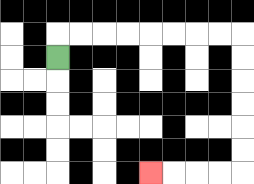{'start': '[2, 2]', 'end': '[6, 7]', 'path_directions': 'U,R,R,R,R,R,R,R,R,D,D,D,D,D,D,L,L,L,L', 'path_coordinates': '[[2, 2], [2, 1], [3, 1], [4, 1], [5, 1], [6, 1], [7, 1], [8, 1], [9, 1], [10, 1], [10, 2], [10, 3], [10, 4], [10, 5], [10, 6], [10, 7], [9, 7], [8, 7], [7, 7], [6, 7]]'}